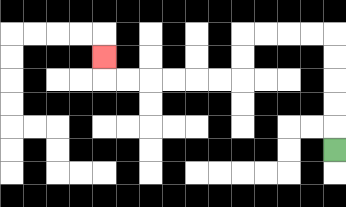{'start': '[14, 6]', 'end': '[4, 2]', 'path_directions': 'U,U,U,U,U,L,L,L,L,D,D,L,L,L,L,L,L,U', 'path_coordinates': '[[14, 6], [14, 5], [14, 4], [14, 3], [14, 2], [14, 1], [13, 1], [12, 1], [11, 1], [10, 1], [10, 2], [10, 3], [9, 3], [8, 3], [7, 3], [6, 3], [5, 3], [4, 3], [4, 2]]'}